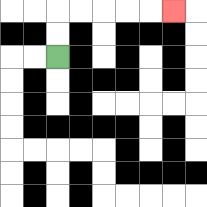{'start': '[2, 2]', 'end': '[7, 0]', 'path_directions': 'U,U,R,R,R,R,R', 'path_coordinates': '[[2, 2], [2, 1], [2, 0], [3, 0], [4, 0], [5, 0], [6, 0], [7, 0]]'}